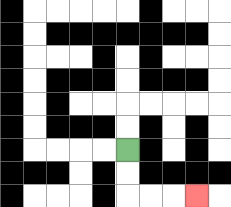{'start': '[5, 6]', 'end': '[8, 8]', 'path_directions': 'D,D,R,R,R', 'path_coordinates': '[[5, 6], [5, 7], [5, 8], [6, 8], [7, 8], [8, 8]]'}